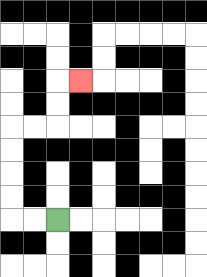{'start': '[2, 9]', 'end': '[3, 3]', 'path_directions': 'L,L,U,U,U,U,R,R,U,U,R', 'path_coordinates': '[[2, 9], [1, 9], [0, 9], [0, 8], [0, 7], [0, 6], [0, 5], [1, 5], [2, 5], [2, 4], [2, 3], [3, 3]]'}